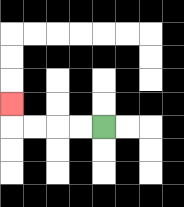{'start': '[4, 5]', 'end': '[0, 4]', 'path_directions': 'L,L,L,L,U', 'path_coordinates': '[[4, 5], [3, 5], [2, 5], [1, 5], [0, 5], [0, 4]]'}